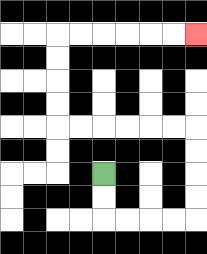{'start': '[4, 7]', 'end': '[8, 1]', 'path_directions': 'D,D,R,R,R,R,U,U,U,U,L,L,L,L,L,L,U,U,U,U,R,R,R,R,R,R', 'path_coordinates': '[[4, 7], [4, 8], [4, 9], [5, 9], [6, 9], [7, 9], [8, 9], [8, 8], [8, 7], [8, 6], [8, 5], [7, 5], [6, 5], [5, 5], [4, 5], [3, 5], [2, 5], [2, 4], [2, 3], [2, 2], [2, 1], [3, 1], [4, 1], [5, 1], [6, 1], [7, 1], [8, 1]]'}